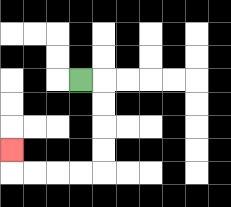{'start': '[3, 3]', 'end': '[0, 6]', 'path_directions': 'R,D,D,D,D,L,L,L,L,U', 'path_coordinates': '[[3, 3], [4, 3], [4, 4], [4, 5], [4, 6], [4, 7], [3, 7], [2, 7], [1, 7], [0, 7], [0, 6]]'}